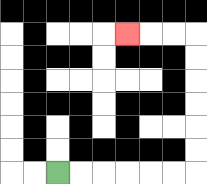{'start': '[2, 7]', 'end': '[5, 1]', 'path_directions': 'R,R,R,R,R,R,U,U,U,U,U,U,L,L,L', 'path_coordinates': '[[2, 7], [3, 7], [4, 7], [5, 7], [6, 7], [7, 7], [8, 7], [8, 6], [8, 5], [8, 4], [8, 3], [8, 2], [8, 1], [7, 1], [6, 1], [5, 1]]'}